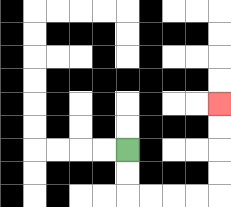{'start': '[5, 6]', 'end': '[9, 4]', 'path_directions': 'D,D,R,R,R,R,U,U,U,U', 'path_coordinates': '[[5, 6], [5, 7], [5, 8], [6, 8], [7, 8], [8, 8], [9, 8], [9, 7], [9, 6], [9, 5], [9, 4]]'}